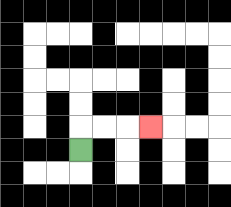{'start': '[3, 6]', 'end': '[6, 5]', 'path_directions': 'U,R,R,R', 'path_coordinates': '[[3, 6], [3, 5], [4, 5], [5, 5], [6, 5]]'}